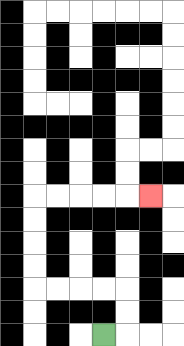{'start': '[4, 14]', 'end': '[6, 8]', 'path_directions': 'R,U,U,L,L,L,L,U,U,U,U,R,R,R,R,R', 'path_coordinates': '[[4, 14], [5, 14], [5, 13], [5, 12], [4, 12], [3, 12], [2, 12], [1, 12], [1, 11], [1, 10], [1, 9], [1, 8], [2, 8], [3, 8], [4, 8], [5, 8], [6, 8]]'}